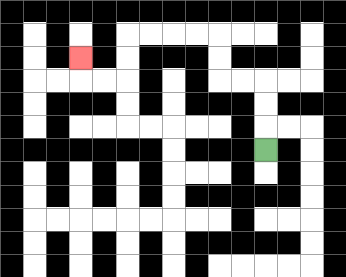{'start': '[11, 6]', 'end': '[3, 2]', 'path_directions': 'U,U,U,L,L,U,U,L,L,L,L,D,D,L,L,U', 'path_coordinates': '[[11, 6], [11, 5], [11, 4], [11, 3], [10, 3], [9, 3], [9, 2], [9, 1], [8, 1], [7, 1], [6, 1], [5, 1], [5, 2], [5, 3], [4, 3], [3, 3], [3, 2]]'}